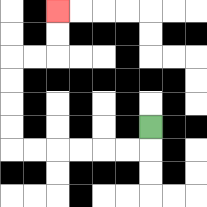{'start': '[6, 5]', 'end': '[2, 0]', 'path_directions': 'D,L,L,L,L,L,L,U,U,U,U,R,R,U,U', 'path_coordinates': '[[6, 5], [6, 6], [5, 6], [4, 6], [3, 6], [2, 6], [1, 6], [0, 6], [0, 5], [0, 4], [0, 3], [0, 2], [1, 2], [2, 2], [2, 1], [2, 0]]'}